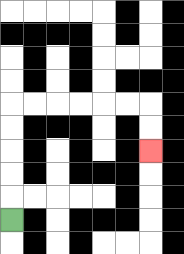{'start': '[0, 9]', 'end': '[6, 6]', 'path_directions': 'U,U,U,U,U,R,R,R,R,R,R,D,D', 'path_coordinates': '[[0, 9], [0, 8], [0, 7], [0, 6], [0, 5], [0, 4], [1, 4], [2, 4], [3, 4], [4, 4], [5, 4], [6, 4], [6, 5], [6, 6]]'}